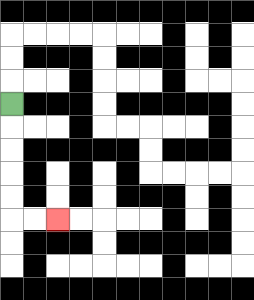{'start': '[0, 4]', 'end': '[2, 9]', 'path_directions': 'D,D,D,D,D,R,R', 'path_coordinates': '[[0, 4], [0, 5], [0, 6], [0, 7], [0, 8], [0, 9], [1, 9], [2, 9]]'}